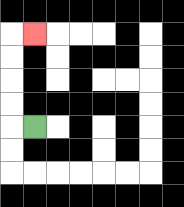{'start': '[1, 5]', 'end': '[1, 1]', 'path_directions': 'L,U,U,U,U,R', 'path_coordinates': '[[1, 5], [0, 5], [0, 4], [0, 3], [0, 2], [0, 1], [1, 1]]'}